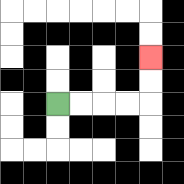{'start': '[2, 4]', 'end': '[6, 2]', 'path_directions': 'R,R,R,R,U,U', 'path_coordinates': '[[2, 4], [3, 4], [4, 4], [5, 4], [6, 4], [6, 3], [6, 2]]'}